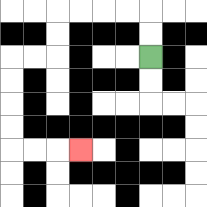{'start': '[6, 2]', 'end': '[3, 6]', 'path_directions': 'U,U,L,L,L,L,D,D,L,L,D,D,D,D,R,R,R', 'path_coordinates': '[[6, 2], [6, 1], [6, 0], [5, 0], [4, 0], [3, 0], [2, 0], [2, 1], [2, 2], [1, 2], [0, 2], [0, 3], [0, 4], [0, 5], [0, 6], [1, 6], [2, 6], [3, 6]]'}